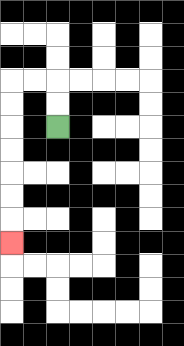{'start': '[2, 5]', 'end': '[0, 10]', 'path_directions': 'U,U,L,L,D,D,D,D,D,D,D', 'path_coordinates': '[[2, 5], [2, 4], [2, 3], [1, 3], [0, 3], [0, 4], [0, 5], [0, 6], [0, 7], [0, 8], [0, 9], [0, 10]]'}